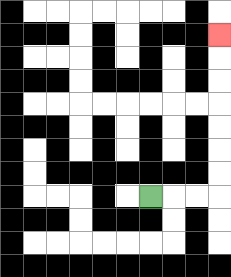{'start': '[6, 8]', 'end': '[9, 1]', 'path_directions': 'R,R,R,U,U,U,U,U,U,U', 'path_coordinates': '[[6, 8], [7, 8], [8, 8], [9, 8], [9, 7], [9, 6], [9, 5], [9, 4], [9, 3], [9, 2], [9, 1]]'}